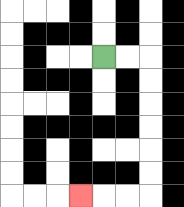{'start': '[4, 2]', 'end': '[3, 8]', 'path_directions': 'R,R,D,D,D,D,D,D,L,L,L', 'path_coordinates': '[[4, 2], [5, 2], [6, 2], [6, 3], [6, 4], [6, 5], [6, 6], [6, 7], [6, 8], [5, 8], [4, 8], [3, 8]]'}